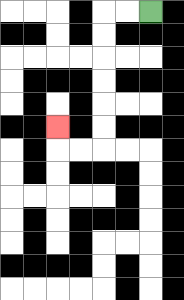{'start': '[6, 0]', 'end': '[2, 5]', 'path_directions': 'L,L,D,D,D,D,D,D,L,L,U', 'path_coordinates': '[[6, 0], [5, 0], [4, 0], [4, 1], [4, 2], [4, 3], [4, 4], [4, 5], [4, 6], [3, 6], [2, 6], [2, 5]]'}